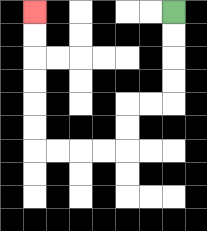{'start': '[7, 0]', 'end': '[1, 0]', 'path_directions': 'D,D,D,D,L,L,D,D,L,L,L,L,U,U,U,U,U,U', 'path_coordinates': '[[7, 0], [7, 1], [7, 2], [7, 3], [7, 4], [6, 4], [5, 4], [5, 5], [5, 6], [4, 6], [3, 6], [2, 6], [1, 6], [1, 5], [1, 4], [1, 3], [1, 2], [1, 1], [1, 0]]'}